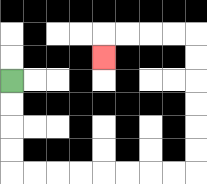{'start': '[0, 3]', 'end': '[4, 2]', 'path_directions': 'D,D,D,D,R,R,R,R,R,R,R,R,U,U,U,U,U,U,L,L,L,L,D', 'path_coordinates': '[[0, 3], [0, 4], [0, 5], [0, 6], [0, 7], [1, 7], [2, 7], [3, 7], [4, 7], [5, 7], [6, 7], [7, 7], [8, 7], [8, 6], [8, 5], [8, 4], [8, 3], [8, 2], [8, 1], [7, 1], [6, 1], [5, 1], [4, 1], [4, 2]]'}